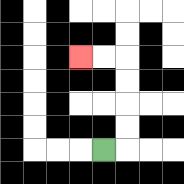{'start': '[4, 6]', 'end': '[3, 2]', 'path_directions': 'R,U,U,U,U,L,L', 'path_coordinates': '[[4, 6], [5, 6], [5, 5], [5, 4], [5, 3], [5, 2], [4, 2], [3, 2]]'}